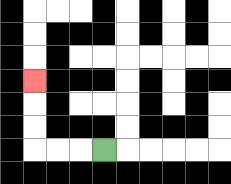{'start': '[4, 6]', 'end': '[1, 3]', 'path_directions': 'L,L,L,U,U,U', 'path_coordinates': '[[4, 6], [3, 6], [2, 6], [1, 6], [1, 5], [1, 4], [1, 3]]'}